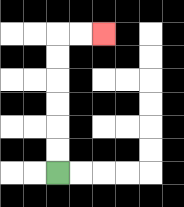{'start': '[2, 7]', 'end': '[4, 1]', 'path_directions': 'U,U,U,U,U,U,R,R', 'path_coordinates': '[[2, 7], [2, 6], [2, 5], [2, 4], [2, 3], [2, 2], [2, 1], [3, 1], [4, 1]]'}